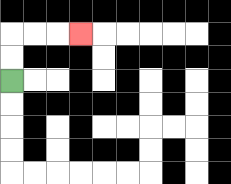{'start': '[0, 3]', 'end': '[3, 1]', 'path_directions': 'U,U,R,R,R', 'path_coordinates': '[[0, 3], [0, 2], [0, 1], [1, 1], [2, 1], [3, 1]]'}